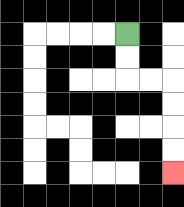{'start': '[5, 1]', 'end': '[7, 7]', 'path_directions': 'D,D,R,R,D,D,D,D', 'path_coordinates': '[[5, 1], [5, 2], [5, 3], [6, 3], [7, 3], [7, 4], [7, 5], [7, 6], [7, 7]]'}